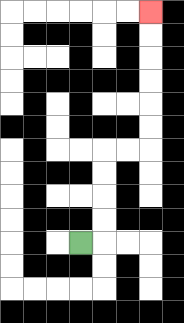{'start': '[3, 10]', 'end': '[6, 0]', 'path_directions': 'R,U,U,U,U,R,R,U,U,U,U,U,U', 'path_coordinates': '[[3, 10], [4, 10], [4, 9], [4, 8], [4, 7], [4, 6], [5, 6], [6, 6], [6, 5], [6, 4], [6, 3], [6, 2], [6, 1], [6, 0]]'}